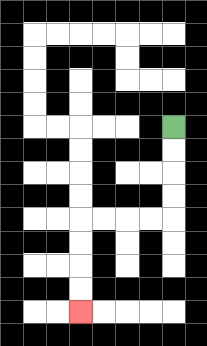{'start': '[7, 5]', 'end': '[3, 13]', 'path_directions': 'D,D,D,D,L,L,L,L,D,D,D,D', 'path_coordinates': '[[7, 5], [7, 6], [7, 7], [7, 8], [7, 9], [6, 9], [5, 9], [4, 9], [3, 9], [3, 10], [3, 11], [3, 12], [3, 13]]'}